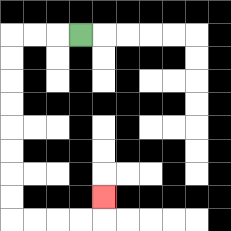{'start': '[3, 1]', 'end': '[4, 8]', 'path_directions': 'L,L,L,D,D,D,D,D,D,D,D,R,R,R,R,U', 'path_coordinates': '[[3, 1], [2, 1], [1, 1], [0, 1], [0, 2], [0, 3], [0, 4], [0, 5], [0, 6], [0, 7], [0, 8], [0, 9], [1, 9], [2, 9], [3, 9], [4, 9], [4, 8]]'}